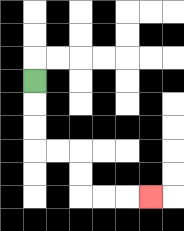{'start': '[1, 3]', 'end': '[6, 8]', 'path_directions': 'D,D,D,R,R,D,D,R,R,R', 'path_coordinates': '[[1, 3], [1, 4], [1, 5], [1, 6], [2, 6], [3, 6], [3, 7], [3, 8], [4, 8], [5, 8], [6, 8]]'}